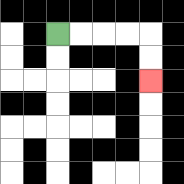{'start': '[2, 1]', 'end': '[6, 3]', 'path_directions': 'R,R,R,R,D,D', 'path_coordinates': '[[2, 1], [3, 1], [4, 1], [5, 1], [6, 1], [6, 2], [6, 3]]'}